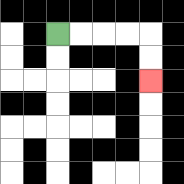{'start': '[2, 1]', 'end': '[6, 3]', 'path_directions': 'R,R,R,R,D,D', 'path_coordinates': '[[2, 1], [3, 1], [4, 1], [5, 1], [6, 1], [6, 2], [6, 3]]'}